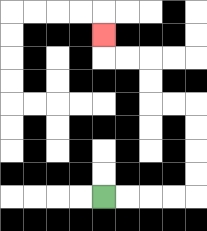{'start': '[4, 8]', 'end': '[4, 1]', 'path_directions': 'R,R,R,R,U,U,U,U,L,L,U,U,L,L,U', 'path_coordinates': '[[4, 8], [5, 8], [6, 8], [7, 8], [8, 8], [8, 7], [8, 6], [8, 5], [8, 4], [7, 4], [6, 4], [6, 3], [6, 2], [5, 2], [4, 2], [4, 1]]'}